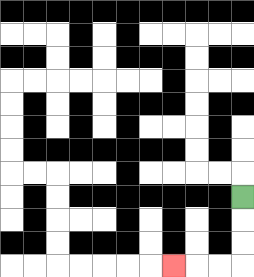{'start': '[10, 8]', 'end': '[7, 11]', 'path_directions': 'D,D,D,L,L,L', 'path_coordinates': '[[10, 8], [10, 9], [10, 10], [10, 11], [9, 11], [8, 11], [7, 11]]'}